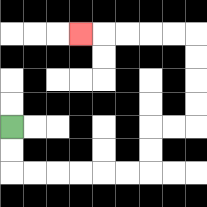{'start': '[0, 5]', 'end': '[3, 1]', 'path_directions': 'D,D,R,R,R,R,R,R,U,U,R,R,U,U,U,U,L,L,L,L,L', 'path_coordinates': '[[0, 5], [0, 6], [0, 7], [1, 7], [2, 7], [3, 7], [4, 7], [5, 7], [6, 7], [6, 6], [6, 5], [7, 5], [8, 5], [8, 4], [8, 3], [8, 2], [8, 1], [7, 1], [6, 1], [5, 1], [4, 1], [3, 1]]'}